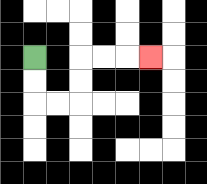{'start': '[1, 2]', 'end': '[6, 2]', 'path_directions': 'D,D,R,R,U,U,R,R,R', 'path_coordinates': '[[1, 2], [1, 3], [1, 4], [2, 4], [3, 4], [3, 3], [3, 2], [4, 2], [5, 2], [6, 2]]'}